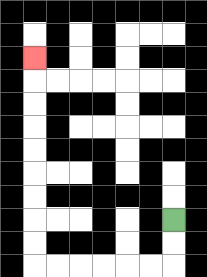{'start': '[7, 9]', 'end': '[1, 2]', 'path_directions': 'D,D,L,L,L,L,L,L,U,U,U,U,U,U,U,U,U', 'path_coordinates': '[[7, 9], [7, 10], [7, 11], [6, 11], [5, 11], [4, 11], [3, 11], [2, 11], [1, 11], [1, 10], [1, 9], [1, 8], [1, 7], [1, 6], [1, 5], [1, 4], [1, 3], [1, 2]]'}